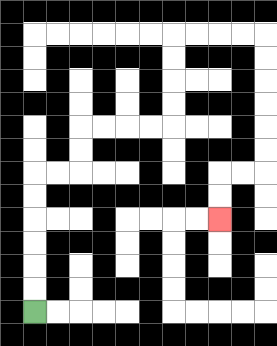{'start': '[1, 13]', 'end': '[9, 9]', 'path_directions': 'U,U,U,U,U,U,R,R,U,U,R,R,R,R,U,U,U,U,R,R,R,R,D,D,D,D,D,D,L,L,D,D', 'path_coordinates': '[[1, 13], [1, 12], [1, 11], [1, 10], [1, 9], [1, 8], [1, 7], [2, 7], [3, 7], [3, 6], [3, 5], [4, 5], [5, 5], [6, 5], [7, 5], [7, 4], [7, 3], [7, 2], [7, 1], [8, 1], [9, 1], [10, 1], [11, 1], [11, 2], [11, 3], [11, 4], [11, 5], [11, 6], [11, 7], [10, 7], [9, 7], [9, 8], [9, 9]]'}